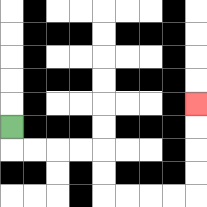{'start': '[0, 5]', 'end': '[8, 4]', 'path_directions': 'D,R,R,R,R,D,D,R,R,R,R,U,U,U,U', 'path_coordinates': '[[0, 5], [0, 6], [1, 6], [2, 6], [3, 6], [4, 6], [4, 7], [4, 8], [5, 8], [6, 8], [7, 8], [8, 8], [8, 7], [8, 6], [8, 5], [8, 4]]'}